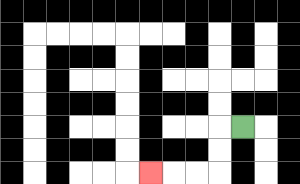{'start': '[10, 5]', 'end': '[6, 7]', 'path_directions': 'L,D,D,L,L,L', 'path_coordinates': '[[10, 5], [9, 5], [9, 6], [9, 7], [8, 7], [7, 7], [6, 7]]'}